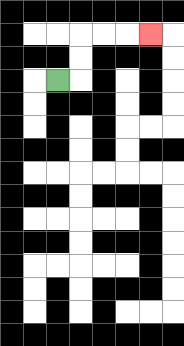{'start': '[2, 3]', 'end': '[6, 1]', 'path_directions': 'R,U,U,R,R,R', 'path_coordinates': '[[2, 3], [3, 3], [3, 2], [3, 1], [4, 1], [5, 1], [6, 1]]'}